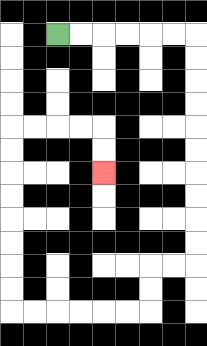{'start': '[2, 1]', 'end': '[4, 7]', 'path_directions': 'R,R,R,R,R,R,D,D,D,D,D,D,D,D,D,D,L,L,D,D,L,L,L,L,L,L,U,U,U,U,U,U,U,U,R,R,R,R,D,D', 'path_coordinates': '[[2, 1], [3, 1], [4, 1], [5, 1], [6, 1], [7, 1], [8, 1], [8, 2], [8, 3], [8, 4], [8, 5], [8, 6], [8, 7], [8, 8], [8, 9], [8, 10], [8, 11], [7, 11], [6, 11], [6, 12], [6, 13], [5, 13], [4, 13], [3, 13], [2, 13], [1, 13], [0, 13], [0, 12], [0, 11], [0, 10], [0, 9], [0, 8], [0, 7], [0, 6], [0, 5], [1, 5], [2, 5], [3, 5], [4, 5], [4, 6], [4, 7]]'}